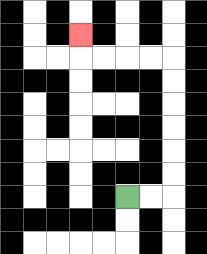{'start': '[5, 8]', 'end': '[3, 1]', 'path_directions': 'R,R,U,U,U,U,U,U,L,L,L,L,U', 'path_coordinates': '[[5, 8], [6, 8], [7, 8], [7, 7], [7, 6], [7, 5], [7, 4], [7, 3], [7, 2], [6, 2], [5, 2], [4, 2], [3, 2], [3, 1]]'}